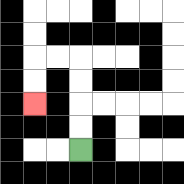{'start': '[3, 6]', 'end': '[1, 4]', 'path_directions': 'U,U,U,U,L,L,D,D', 'path_coordinates': '[[3, 6], [3, 5], [3, 4], [3, 3], [3, 2], [2, 2], [1, 2], [1, 3], [1, 4]]'}